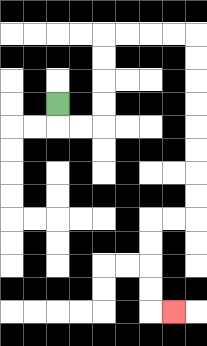{'start': '[2, 4]', 'end': '[7, 13]', 'path_directions': 'D,R,R,U,U,U,U,R,R,R,R,D,D,D,D,D,D,D,D,L,L,D,D,D,D,R', 'path_coordinates': '[[2, 4], [2, 5], [3, 5], [4, 5], [4, 4], [4, 3], [4, 2], [4, 1], [5, 1], [6, 1], [7, 1], [8, 1], [8, 2], [8, 3], [8, 4], [8, 5], [8, 6], [8, 7], [8, 8], [8, 9], [7, 9], [6, 9], [6, 10], [6, 11], [6, 12], [6, 13], [7, 13]]'}